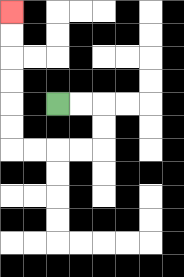{'start': '[2, 4]', 'end': '[0, 0]', 'path_directions': 'R,R,D,D,L,L,L,L,U,U,U,U,U,U', 'path_coordinates': '[[2, 4], [3, 4], [4, 4], [4, 5], [4, 6], [3, 6], [2, 6], [1, 6], [0, 6], [0, 5], [0, 4], [0, 3], [0, 2], [0, 1], [0, 0]]'}